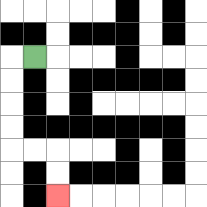{'start': '[1, 2]', 'end': '[2, 8]', 'path_directions': 'L,D,D,D,D,R,R,D,D', 'path_coordinates': '[[1, 2], [0, 2], [0, 3], [0, 4], [0, 5], [0, 6], [1, 6], [2, 6], [2, 7], [2, 8]]'}